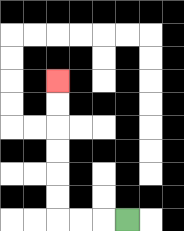{'start': '[5, 9]', 'end': '[2, 3]', 'path_directions': 'L,L,L,U,U,U,U,U,U', 'path_coordinates': '[[5, 9], [4, 9], [3, 9], [2, 9], [2, 8], [2, 7], [2, 6], [2, 5], [2, 4], [2, 3]]'}